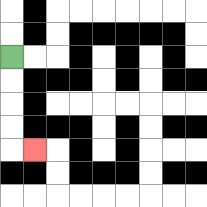{'start': '[0, 2]', 'end': '[1, 6]', 'path_directions': 'D,D,D,D,R', 'path_coordinates': '[[0, 2], [0, 3], [0, 4], [0, 5], [0, 6], [1, 6]]'}